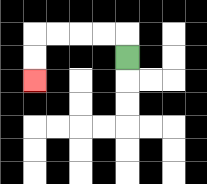{'start': '[5, 2]', 'end': '[1, 3]', 'path_directions': 'U,L,L,L,L,D,D', 'path_coordinates': '[[5, 2], [5, 1], [4, 1], [3, 1], [2, 1], [1, 1], [1, 2], [1, 3]]'}